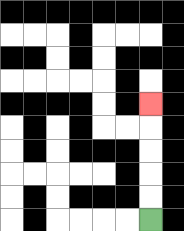{'start': '[6, 9]', 'end': '[6, 4]', 'path_directions': 'U,U,U,U,U', 'path_coordinates': '[[6, 9], [6, 8], [6, 7], [6, 6], [6, 5], [6, 4]]'}